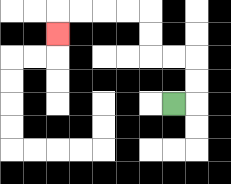{'start': '[7, 4]', 'end': '[2, 1]', 'path_directions': 'R,U,U,L,L,U,U,L,L,L,L,D', 'path_coordinates': '[[7, 4], [8, 4], [8, 3], [8, 2], [7, 2], [6, 2], [6, 1], [6, 0], [5, 0], [4, 0], [3, 0], [2, 0], [2, 1]]'}